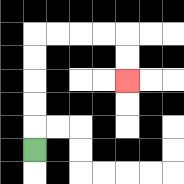{'start': '[1, 6]', 'end': '[5, 3]', 'path_directions': 'U,U,U,U,U,R,R,R,R,D,D', 'path_coordinates': '[[1, 6], [1, 5], [1, 4], [1, 3], [1, 2], [1, 1], [2, 1], [3, 1], [4, 1], [5, 1], [5, 2], [5, 3]]'}